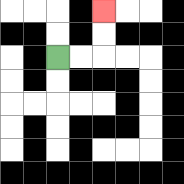{'start': '[2, 2]', 'end': '[4, 0]', 'path_directions': 'R,R,U,U', 'path_coordinates': '[[2, 2], [3, 2], [4, 2], [4, 1], [4, 0]]'}